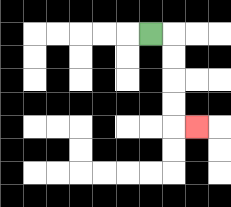{'start': '[6, 1]', 'end': '[8, 5]', 'path_directions': 'R,D,D,D,D,R', 'path_coordinates': '[[6, 1], [7, 1], [7, 2], [7, 3], [7, 4], [7, 5], [8, 5]]'}